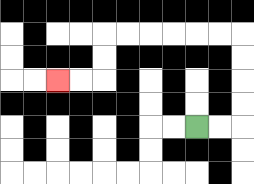{'start': '[8, 5]', 'end': '[2, 3]', 'path_directions': 'R,R,U,U,U,U,L,L,L,L,L,L,D,D,L,L', 'path_coordinates': '[[8, 5], [9, 5], [10, 5], [10, 4], [10, 3], [10, 2], [10, 1], [9, 1], [8, 1], [7, 1], [6, 1], [5, 1], [4, 1], [4, 2], [4, 3], [3, 3], [2, 3]]'}